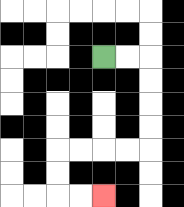{'start': '[4, 2]', 'end': '[4, 8]', 'path_directions': 'R,R,D,D,D,D,L,L,L,L,D,D,R,R', 'path_coordinates': '[[4, 2], [5, 2], [6, 2], [6, 3], [6, 4], [6, 5], [6, 6], [5, 6], [4, 6], [3, 6], [2, 6], [2, 7], [2, 8], [3, 8], [4, 8]]'}